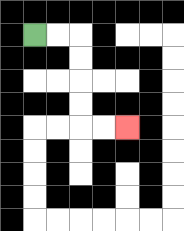{'start': '[1, 1]', 'end': '[5, 5]', 'path_directions': 'R,R,D,D,D,D,R,R', 'path_coordinates': '[[1, 1], [2, 1], [3, 1], [3, 2], [3, 3], [3, 4], [3, 5], [4, 5], [5, 5]]'}